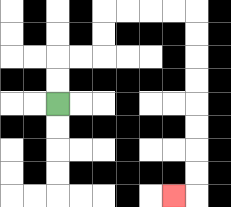{'start': '[2, 4]', 'end': '[7, 8]', 'path_directions': 'U,U,R,R,U,U,R,R,R,R,D,D,D,D,D,D,D,D,L', 'path_coordinates': '[[2, 4], [2, 3], [2, 2], [3, 2], [4, 2], [4, 1], [4, 0], [5, 0], [6, 0], [7, 0], [8, 0], [8, 1], [8, 2], [8, 3], [8, 4], [8, 5], [8, 6], [8, 7], [8, 8], [7, 8]]'}